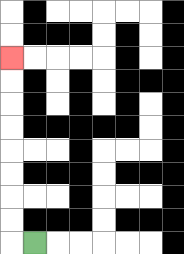{'start': '[1, 10]', 'end': '[0, 2]', 'path_directions': 'L,U,U,U,U,U,U,U,U', 'path_coordinates': '[[1, 10], [0, 10], [0, 9], [0, 8], [0, 7], [0, 6], [0, 5], [0, 4], [0, 3], [0, 2]]'}